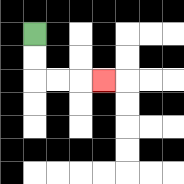{'start': '[1, 1]', 'end': '[4, 3]', 'path_directions': 'D,D,R,R,R', 'path_coordinates': '[[1, 1], [1, 2], [1, 3], [2, 3], [3, 3], [4, 3]]'}